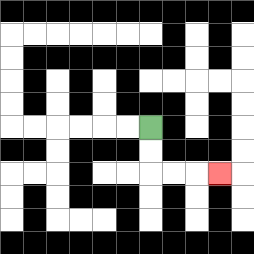{'start': '[6, 5]', 'end': '[9, 7]', 'path_directions': 'D,D,R,R,R', 'path_coordinates': '[[6, 5], [6, 6], [6, 7], [7, 7], [8, 7], [9, 7]]'}